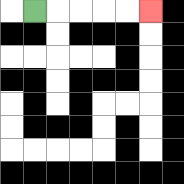{'start': '[1, 0]', 'end': '[6, 0]', 'path_directions': 'R,R,R,R,R', 'path_coordinates': '[[1, 0], [2, 0], [3, 0], [4, 0], [5, 0], [6, 0]]'}